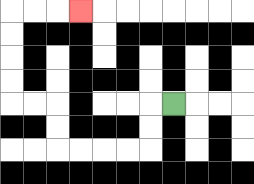{'start': '[7, 4]', 'end': '[3, 0]', 'path_directions': 'L,D,D,L,L,L,L,U,U,L,L,U,U,U,U,R,R,R', 'path_coordinates': '[[7, 4], [6, 4], [6, 5], [6, 6], [5, 6], [4, 6], [3, 6], [2, 6], [2, 5], [2, 4], [1, 4], [0, 4], [0, 3], [0, 2], [0, 1], [0, 0], [1, 0], [2, 0], [3, 0]]'}